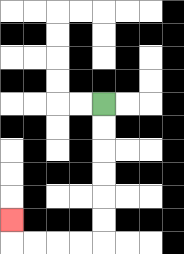{'start': '[4, 4]', 'end': '[0, 9]', 'path_directions': 'D,D,D,D,D,D,L,L,L,L,U', 'path_coordinates': '[[4, 4], [4, 5], [4, 6], [4, 7], [4, 8], [4, 9], [4, 10], [3, 10], [2, 10], [1, 10], [0, 10], [0, 9]]'}